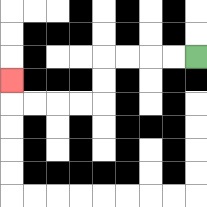{'start': '[8, 2]', 'end': '[0, 3]', 'path_directions': 'L,L,L,L,D,D,L,L,L,L,U', 'path_coordinates': '[[8, 2], [7, 2], [6, 2], [5, 2], [4, 2], [4, 3], [4, 4], [3, 4], [2, 4], [1, 4], [0, 4], [0, 3]]'}